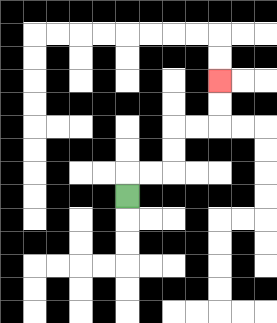{'start': '[5, 8]', 'end': '[9, 3]', 'path_directions': 'U,R,R,U,U,R,R,U,U', 'path_coordinates': '[[5, 8], [5, 7], [6, 7], [7, 7], [7, 6], [7, 5], [8, 5], [9, 5], [9, 4], [9, 3]]'}